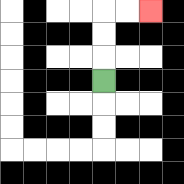{'start': '[4, 3]', 'end': '[6, 0]', 'path_directions': 'U,U,U,R,R', 'path_coordinates': '[[4, 3], [4, 2], [4, 1], [4, 0], [5, 0], [6, 0]]'}